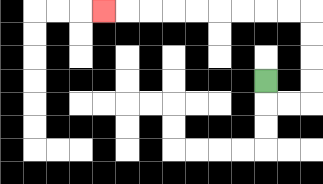{'start': '[11, 3]', 'end': '[4, 0]', 'path_directions': 'D,R,R,U,U,U,U,L,L,L,L,L,L,L,L,L', 'path_coordinates': '[[11, 3], [11, 4], [12, 4], [13, 4], [13, 3], [13, 2], [13, 1], [13, 0], [12, 0], [11, 0], [10, 0], [9, 0], [8, 0], [7, 0], [6, 0], [5, 0], [4, 0]]'}